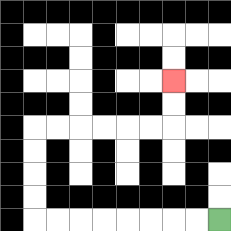{'start': '[9, 9]', 'end': '[7, 3]', 'path_directions': 'L,L,L,L,L,L,L,L,U,U,U,U,R,R,R,R,R,R,U,U', 'path_coordinates': '[[9, 9], [8, 9], [7, 9], [6, 9], [5, 9], [4, 9], [3, 9], [2, 9], [1, 9], [1, 8], [1, 7], [1, 6], [1, 5], [2, 5], [3, 5], [4, 5], [5, 5], [6, 5], [7, 5], [7, 4], [7, 3]]'}